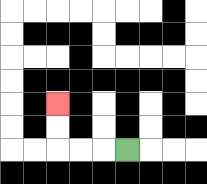{'start': '[5, 6]', 'end': '[2, 4]', 'path_directions': 'L,L,L,U,U', 'path_coordinates': '[[5, 6], [4, 6], [3, 6], [2, 6], [2, 5], [2, 4]]'}